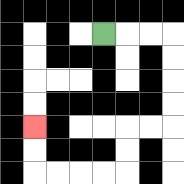{'start': '[4, 1]', 'end': '[1, 5]', 'path_directions': 'R,R,R,D,D,D,D,L,L,D,D,L,L,L,L,U,U', 'path_coordinates': '[[4, 1], [5, 1], [6, 1], [7, 1], [7, 2], [7, 3], [7, 4], [7, 5], [6, 5], [5, 5], [5, 6], [5, 7], [4, 7], [3, 7], [2, 7], [1, 7], [1, 6], [1, 5]]'}